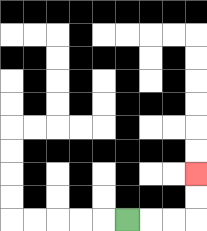{'start': '[5, 9]', 'end': '[8, 7]', 'path_directions': 'R,R,R,U,U', 'path_coordinates': '[[5, 9], [6, 9], [7, 9], [8, 9], [8, 8], [8, 7]]'}